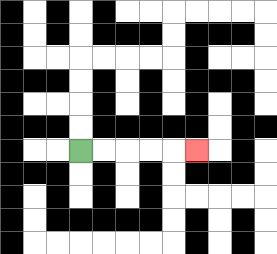{'start': '[3, 6]', 'end': '[8, 6]', 'path_directions': 'R,R,R,R,R', 'path_coordinates': '[[3, 6], [4, 6], [5, 6], [6, 6], [7, 6], [8, 6]]'}